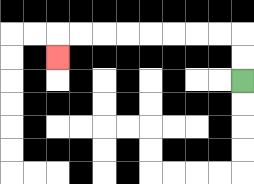{'start': '[10, 3]', 'end': '[2, 2]', 'path_directions': 'U,U,L,L,L,L,L,L,L,L,D', 'path_coordinates': '[[10, 3], [10, 2], [10, 1], [9, 1], [8, 1], [7, 1], [6, 1], [5, 1], [4, 1], [3, 1], [2, 1], [2, 2]]'}